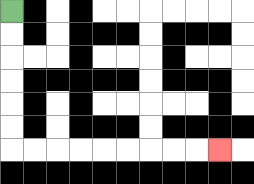{'start': '[0, 0]', 'end': '[9, 6]', 'path_directions': 'D,D,D,D,D,D,R,R,R,R,R,R,R,R,R', 'path_coordinates': '[[0, 0], [0, 1], [0, 2], [0, 3], [0, 4], [0, 5], [0, 6], [1, 6], [2, 6], [3, 6], [4, 6], [5, 6], [6, 6], [7, 6], [8, 6], [9, 6]]'}